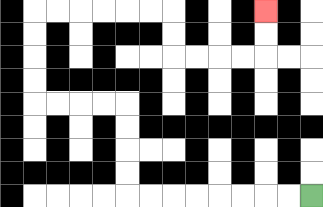{'start': '[13, 8]', 'end': '[11, 0]', 'path_directions': 'L,L,L,L,L,L,L,L,U,U,U,U,L,L,L,L,U,U,U,U,R,R,R,R,R,R,D,D,R,R,R,R,U,U', 'path_coordinates': '[[13, 8], [12, 8], [11, 8], [10, 8], [9, 8], [8, 8], [7, 8], [6, 8], [5, 8], [5, 7], [5, 6], [5, 5], [5, 4], [4, 4], [3, 4], [2, 4], [1, 4], [1, 3], [1, 2], [1, 1], [1, 0], [2, 0], [3, 0], [4, 0], [5, 0], [6, 0], [7, 0], [7, 1], [7, 2], [8, 2], [9, 2], [10, 2], [11, 2], [11, 1], [11, 0]]'}